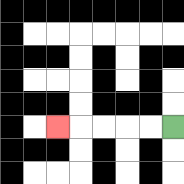{'start': '[7, 5]', 'end': '[2, 5]', 'path_directions': 'L,L,L,L,L', 'path_coordinates': '[[7, 5], [6, 5], [5, 5], [4, 5], [3, 5], [2, 5]]'}